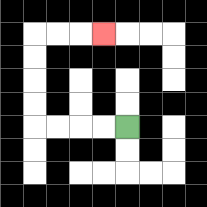{'start': '[5, 5]', 'end': '[4, 1]', 'path_directions': 'L,L,L,L,U,U,U,U,R,R,R', 'path_coordinates': '[[5, 5], [4, 5], [3, 5], [2, 5], [1, 5], [1, 4], [1, 3], [1, 2], [1, 1], [2, 1], [3, 1], [4, 1]]'}